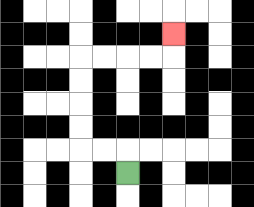{'start': '[5, 7]', 'end': '[7, 1]', 'path_directions': 'U,L,L,U,U,U,U,R,R,R,R,U', 'path_coordinates': '[[5, 7], [5, 6], [4, 6], [3, 6], [3, 5], [3, 4], [3, 3], [3, 2], [4, 2], [5, 2], [6, 2], [7, 2], [7, 1]]'}